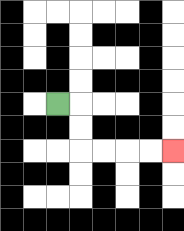{'start': '[2, 4]', 'end': '[7, 6]', 'path_directions': 'R,D,D,R,R,R,R', 'path_coordinates': '[[2, 4], [3, 4], [3, 5], [3, 6], [4, 6], [5, 6], [6, 6], [7, 6]]'}